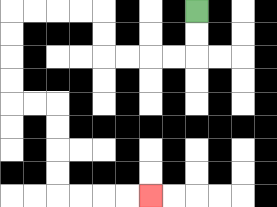{'start': '[8, 0]', 'end': '[6, 8]', 'path_directions': 'D,D,L,L,L,L,U,U,L,L,L,L,D,D,D,D,R,R,D,D,D,D,R,R,R,R', 'path_coordinates': '[[8, 0], [8, 1], [8, 2], [7, 2], [6, 2], [5, 2], [4, 2], [4, 1], [4, 0], [3, 0], [2, 0], [1, 0], [0, 0], [0, 1], [0, 2], [0, 3], [0, 4], [1, 4], [2, 4], [2, 5], [2, 6], [2, 7], [2, 8], [3, 8], [4, 8], [5, 8], [6, 8]]'}